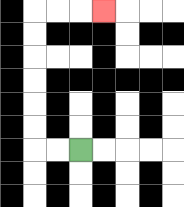{'start': '[3, 6]', 'end': '[4, 0]', 'path_directions': 'L,L,U,U,U,U,U,U,R,R,R', 'path_coordinates': '[[3, 6], [2, 6], [1, 6], [1, 5], [1, 4], [1, 3], [1, 2], [1, 1], [1, 0], [2, 0], [3, 0], [4, 0]]'}